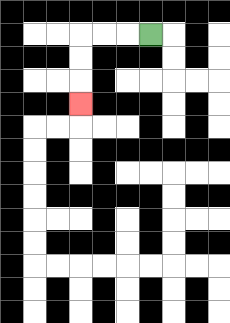{'start': '[6, 1]', 'end': '[3, 4]', 'path_directions': 'L,L,L,D,D,D', 'path_coordinates': '[[6, 1], [5, 1], [4, 1], [3, 1], [3, 2], [3, 3], [3, 4]]'}